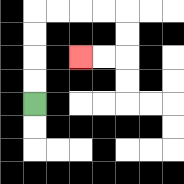{'start': '[1, 4]', 'end': '[3, 2]', 'path_directions': 'U,U,U,U,R,R,R,R,D,D,L,L', 'path_coordinates': '[[1, 4], [1, 3], [1, 2], [1, 1], [1, 0], [2, 0], [3, 0], [4, 0], [5, 0], [5, 1], [5, 2], [4, 2], [3, 2]]'}